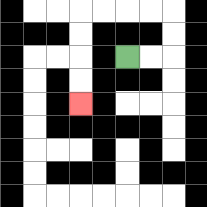{'start': '[5, 2]', 'end': '[3, 4]', 'path_directions': 'R,R,U,U,L,L,L,L,D,D,D,D', 'path_coordinates': '[[5, 2], [6, 2], [7, 2], [7, 1], [7, 0], [6, 0], [5, 0], [4, 0], [3, 0], [3, 1], [3, 2], [3, 3], [3, 4]]'}